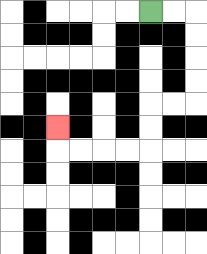{'start': '[6, 0]', 'end': '[2, 5]', 'path_directions': 'R,R,D,D,D,D,L,L,D,D,L,L,L,L,U', 'path_coordinates': '[[6, 0], [7, 0], [8, 0], [8, 1], [8, 2], [8, 3], [8, 4], [7, 4], [6, 4], [6, 5], [6, 6], [5, 6], [4, 6], [3, 6], [2, 6], [2, 5]]'}